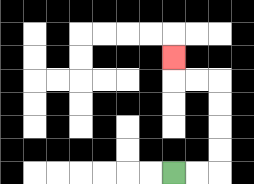{'start': '[7, 7]', 'end': '[7, 2]', 'path_directions': 'R,R,U,U,U,U,L,L,U', 'path_coordinates': '[[7, 7], [8, 7], [9, 7], [9, 6], [9, 5], [9, 4], [9, 3], [8, 3], [7, 3], [7, 2]]'}